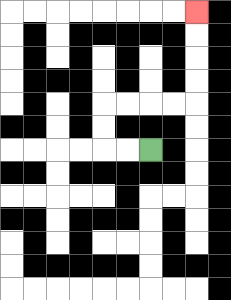{'start': '[6, 6]', 'end': '[8, 0]', 'path_directions': 'L,L,U,U,R,R,R,R,U,U,U,U', 'path_coordinates': '[[6, 6], [5, 6], [4, 6], [4, 5], [4, 4], [5, 4], [6, 4], [7, 4], [8, 4], [8, 3], [8, 2], [8, 1], [8, 0]]'}